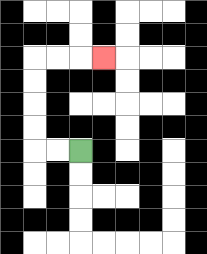{'start': '[3, 6]', 'end': '[4, 2]', 'path_directions': 'L,L,U,U,U,U,R,R,R', 'path_coordinates': '[[3, 6], [2, 6], [1, 6], [1, 5], [1, 4], [1, 3], [1, 2], [2, 2], [3, 2], [4, 2]]'}